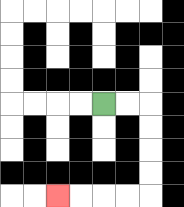{'start': '[4, 4]', 'end': '[2, 8]', 'path_directions': 'R,R,D,D,D,D,L,L,L,L', 'path_coordinates': '[[4, 4], [5, 4], [6, 4], [6, 5], [6, 6], [6, 7], [6, 8], [5, 8], [4, 8], [3, 8], [2, 8]]'}